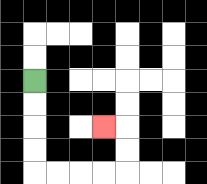{'start': '[1, 3]', 'end': '[4, 5]', 'path_directions': 'D,D,D,D,R,R,R,R,U,U,L', 'path_coordinates': '[[1, 3], [1, 4], [1, 5], [1, 6], [1, 7], [2, 7], [3, 7], [4, 7], [5, 7], [5, 6], [5, 5], [4, 5]]'}